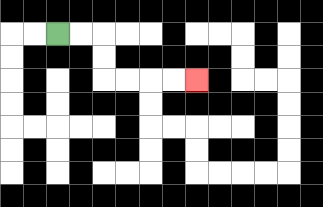{'start': '[2, 1]', 'end': '[8, 3]', 'path_directions': 'R,R,D,D,R,R,R,R', 'path_coordinates': '[[2, 1], [3, 1], [4, 1], [4, 2], [4, 3], [5, 3], [6, 3], [7, 3], [8, 3]]'}